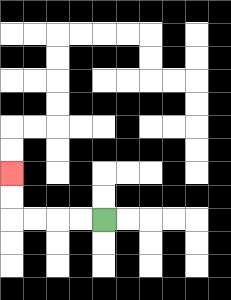{'start': '[4, 9]', 'end': '[0, 7]', 'path_directions': 'L,L,L,L,U,U', 'path_coordinates': '[[4, 9], [3, 9], [2, 9], [1, 9], [0, 9], [0, 8], [0, 7]]'}